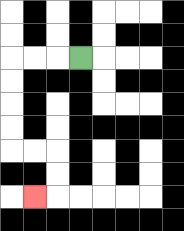{'start': '[3, 2]', 'end': '[1, 8]', 'path_directions': 'L,L,L,D,D,D,D,R,R,D,D,L', 'path_coordinates': '[[3, 2], [2, 2], [1, 2], [0, 2], [0, 3], [0, 4], [0, 5], [0, 6], [1, 6], [2, 6], [2, 7], [2, 8], [1, 8]]'}